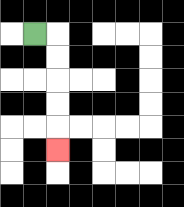{'start': '[1, 1]', 'end': '[2, 6]', 'path_directions': 'R,D,D,D,D,D', 'path_coordinates': '[[1, 1], [2, 1], [2, 2], [2, 3], [2, 4], [2, 5], [2, 6]]'}